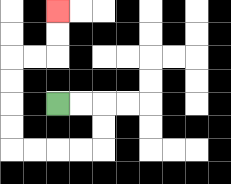{'start': '[2, 4]', 'end': '[2, 0]', 'path_directions': 'R,R,D,D,L,L,L,L,U,U,U,U,R,R,U,U', 'path_coordinates': '[[2, 4], [3, 4], [4, 4], [4, 5], [4, 6], [3, 6], [2, 6], [1, 6], [0, 6], [0, 5], [0, 4], [0, 3], [0, 2], [1, 2], [2, 2], [2, 1], [2, 0]]'}